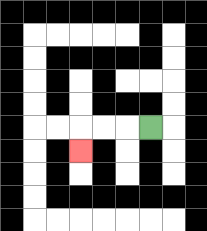{'start': '[6, 5]', 'end': '[3, 6]', 'path_directions': 'L,L,L,D', 'path_coordinates': '[[6, 5], [5, 5], [4, 5], [3, 5], [3, 6]]'}